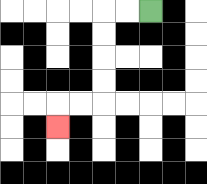{'start': '[6, 0]', 'end': '[2, 5]', 'path_directions': 'L,L,D,D,D,D,L,L,D', 'path_coordinates': '[[6, 0], [5, 0], [4, 0], [4, 1], [4, 2], [4, 3], [4, 4], [3, 4], [2, 4], [2, 5]]'}